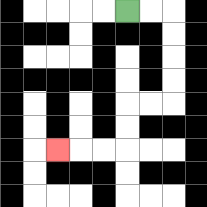{'start': '[5, 0]', 'end': '[2, 6]', 'path_directions': 'R,R,D,D,D,D,L,L,D,D,L,L,L', 'path_coordinates': '[[5, 0], [6, 0], [7, 0], [7, 1], [7, 2], [7, 3], [7, 4], [6, 4], [5, 4], [5, 5], [5, 6], [4, 6], [3, 6], [2, 6]]'}